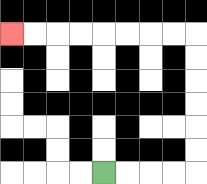{'start': '[4, 7]', 'end': '[0, 1]', 'path_directions': 'R,R,R,R,U,U,U,U,U,U,L,L,L,L,L,L,L,L', 'path_coordinates': '[[4, 7], [5, 7], [6, 7], [7, 7], [8, 7], [8, 6], [8, 5], [8, 4], [8, 3], [8, 2], [8, 1], [7, 1], [6, 1], [5, 1], [4, 1], [3, 1], [2, 1], [1, 1], [0, 1]]'}